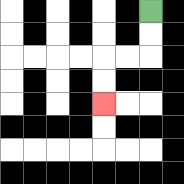{'start': '[6, 0]', 'end': '[4, 4]', 'path_directions': 'D,D,L,L,D,D', 'path_coordinates': '[[6, 0], [6, 1], [6, 2], [5, 2], [4, 2], [4, 3], [4, 4]]'}